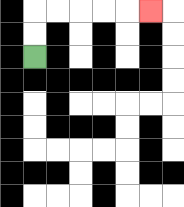{'start': '[1, 2]', 'end': '[6, 0]', 'path_directions': 'U,U,R,R,R,R,R', 'path_coordinates': '[[1, 2], [1, 1], [1, 0], [2, 0], [3, 0], [4, 0], [5, 0], [6, 0]]'}